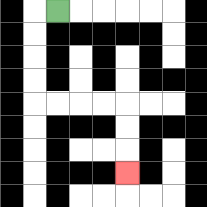{'start': '[2, 0]', 'end': '[5, 7]', 'path_directions': 'L,D,D,D,D,R,R,R,R,D,D,D', 'path_coordinates': '[[2, 0], [1, 0], [1, 1], [1, 2], [1, 3], [1, 4], [2, 4], [3, 4], [4, 4], [5, 4], [5, 5], [5, 6], [5, 7]]'}